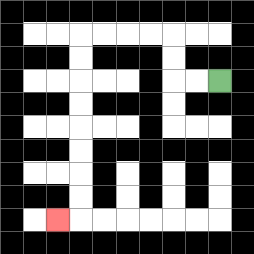{'start': '[9, 3]', 'end': '[2, 9]', 'path_directions': 'L,L,U,U,L,L,L,L,D,D,D,D,D,D,D,D,L', 'path_coordinates': '[[9, 3], [8, 3], [7, 3], [7, 2], [7, 1], [6, 1], [5, 1], [4, 1], [3, 1], [3, 2], [3, 3], [3, 4], [3, 5], [3, 6], [3, 7], [3, 8], [3, 9], [2, 9]]'}